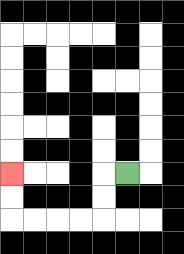{'start': '[5, 7]', 'end': '[0, 7]', 'path_directions': 'L,D,D,L,L,L,L,U,U', 'path_coordinates': '[[5, 7], [4, 7], [4, 8], [4, 9], [3, 9], [2, 9], [1, 9], [0, 9], [0, 8], [0, 7]]'}